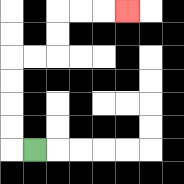{'start': '[1, 6]', 'end': '[5, 0]', 'path_directions': 'L,U,U,U,U,R,R,U,U,R,R,R', 'path_coordinates': '[[1, 6], [0, 6], [0, 5], [0, 4], [0, 3], [0, 2], [1, 2], [2, 2], [2, 1], [2, 0], [3, 0], [4, 0], [5, 0]]'}